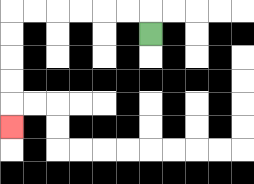{'start': '[6, 1]', 'end': '[0, 5]', 'path_directions': 'U,L,L,L,L,L,L,D,D,D,D,D', 'path_coordinates': '[[6, 1], [6, 0], [5, 0], [4, 0], [3, 0], [2, 0], [1, 0], [0, 0], [0, 1], [0, 2], [0, 3], [0, 4], [0, 5]]'}